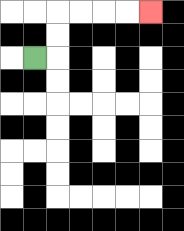{'start': '[1, 2]', 'end': '[6, 0]', 'path_directions': 'R,U,U,R,R,R,R', 'path_coordinates': '[[1, 2], [2, 2], [2, 1], [2, 0], [3, 0], [4, 0], [5, 0], [6, 0]]'}